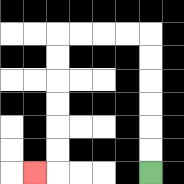{'start': '[6, 7]', 'end': '[1, 7]', 'path_directions': 'U,U,U,U,U,U,L,L,L,L,D,D,D,D,D,D,L', 'path_coordinates': '[[6, 7], [6, 6], [6, 5], [6, 4], [6, 3], [6, 2], [6, 1], [5, 1], [4, 1], [3, 1], [2, 1], [2, 2], [2, 3], [2, 4], [2, 5], [2, 6], [2, 7], [1, 7]]'}